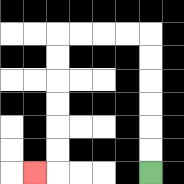{'start': '[6, 7]', 'end': '[1, 7]', 'path_directions': 'U,U,U,U,U,U,L,L,L,L,D,D,D,D,D,D,L', 'path_coordinates': '[[6, 7], [6, 6], [6, 5], [6, 4], [6, 3], [6, 2], [6, 1], [5, 1], [4, 1], [3, 1], [2, 1], [2, 2], [2, 3], [2, 4], [2, 5], [2, 6], [2, 7], [1, 7]]'}